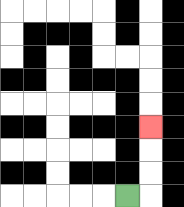{'start': '[5, 8]', 'end': '[6, 5]', 'path_directions': 'R,U,U,U', 'path_coordinates': '[[5, 8], [6, 8], [6, 7], [6, 6], [6, 5]]'}